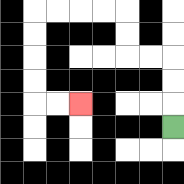{'start': '[7, 5]', 'end': '[3, 4]', 'path_directions': 'U,U,U,L,L,U,U,L,L,L,L,D,D,D,D,R,R', 'path_coordinates': '[[7, 5], [7, 4], [7, 3], [7, 2], [6, 2], [5, 2], [5, 1], [5, 0], [4, 0], [3, 0], [2, 0], [1, 0], [1, 1], [1, 2], [1, 3], [1, 4], [2, 4], [3, 4]]'}